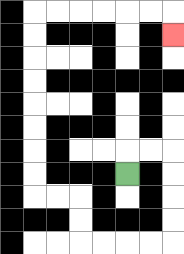{'start': '[5, 7]', 'end': '[7, 1]', 'path_directions': 'U,R,R,D,D,D,D,L,L,L,L,U,U,L,L,U,U,U,U,U,U,U,U,R,R,R,R,R,R,D', 'path_coordinates': '[[5, 7], [5, 6], [6, 6], [7, 6], [7, 7], [7, 8], [7, 9], [7, 10], [6, 10], [5, 10], [4, 10], [3, 10], [3, 9], [3, 8], [2, 8], [1, 8], [1, 7], [1, 6], [1, 5], [1, 4], [1, 3], [1, 2], [1, 1], [1, 0], [2, 0], [3, 0], [4, 0], [5, 0], [6, 0], [7, 0], [7, 1]]'}